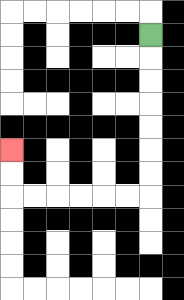{'start': '[6, 1]', 'end': '[0, 6]', 'path_directions': 'D,D,D,D,D,D,D,L,L,L,L,L,L,U,U', 'path_coordinates': '[[6, 1], [6, 2], [6, 3], [6, 4], [6, 5], [6, 6], [6, 7], [6, 8], [5, 8], [4, 8], [3, 8], [2, 8], [1, 8], [0, 8], [0, 7], [0, 6]]'}